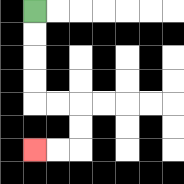{'start': '[1, 0]', 'end': '[1, 6]', 'path_directions': 'D,D,D,D,R,R,D,D,L,L', 'path_coordinates': '[[1, 0], [1, 1], [1, 2], [1, 3], [1, 4], [2, 4], [3, 4], [3, 5], [3, 6], [2, 6], [1, 6]]'}